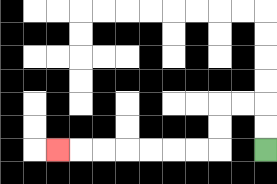{'start': '[11, 6]', 'end': '[2, 6]', 'path_directions': 'U,U,L,L,D,D,L,L,L,L,L,L,L', 'path_coordinates': '[[11, 6], [11, 5], [11, 4], [10, 4], [9, 4], [9, 5], [9, 6], [8, 6], [7, 6], [6, 6], [5, 6], [4, 6], [3, 6], [2, 6]]'}